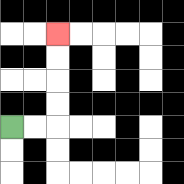{'start': '[0, 5]', 'end': '[2, 1]', 'path_directions': 'R,R,U,U,U,U', 'path_coordinates': '[[0, 5], [1, 5], [2, 5], [2, 4], [2, 3], [2, 2], [2, 1]]'}